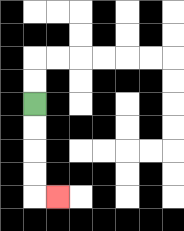{'start': '[1, 4]', 'end': '[2, 8]', 'path_directions': 'D,D,D,D,R', 'path_coordinates': '[[1, 4], [1, 5], [1, 6], [1, 7], [1, 8], [2, 8]]'}